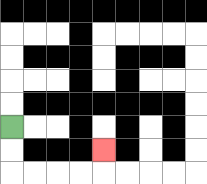{'start': '[0, 5]', 'end': '[4, 6]', 'path_directions': 'D,D,R,R,R,R,U', 'path_coordinates': '[[0, 5], [0, 6], [0, 7], [1, 7], [2, 7], [3, 7], [4, 7], [4, 6]]'}